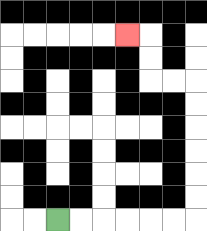{'start': '[2, 9]', 'end': '[5, 1]', 'path_directions': 'R,R,R,R,R,R,U,U,U,U,U,U,L,L,U,U,L', 'path_coordinates': '[[2, 9], [3, 9], [4, 9], [5, 9], [6, 9], [7, 9], [8, 9], [8, 8], [8, 7], [8, 6], [8, 5], [8, 4], [8, 3], [7, 3], [6, 3], [6, 2], [6, 1], [5, 1]]'}